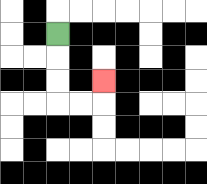{'start': '[2, 1]', 'end': '[4, 3]', 'path_directions': 'D,D,D,R,R,U', 'path_coordinates': '[[2, 1], [2, 2], [2, 3], [2, 4], [3, 4], [4, 4], [4, 3]]'}